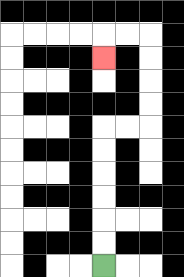{'start': '[4, 11]', 'end': '[4, 2]', 'path_directions': 'U,U,U,U,U,U,R,R,U,U,U,U,L,L,D', 'path_coordinates': '[[4, 11], [4, 10], [4, 9], [4, 8], [4, 7], [4, 6], [4, 5], [5, 5], [6, 5], [6, 4], [6, 3], [6, 2], [6, 1], [5, 1], [4, 1], [4, 2]]'}